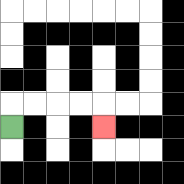{'start': '[0, 5]', 'end': '[4, 5]', 'path_directions': 'U,R,R,R,R,D', 'path_coordinates': '[[0, 5], [0, 4], [1, 4], [2, 4], [3, 4], [4, 4], [4, 5]]'}